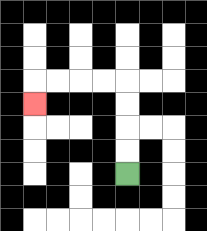{'start': '[5, 7]', 'end': '[1, 4]', 'path_directions': 'U,U,U,U,L,L,L,L,D', 'path_coordinates': '[[5, 7], [5, 6], [5, 5], [5, 4], [5, 3], [4, 3], [3, 3], [2, 3], [1, 3], [1, 4]]'}